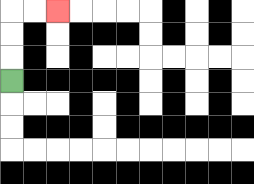{'start': '[0, 3]', 'end': '[2, 0]', 'path_directions': 'U,U,U,R,R', 'path_coordinates': '[[0, 3], [0, 2], [0, 1], [0, 0], [1, 0], [2, 0]]'}